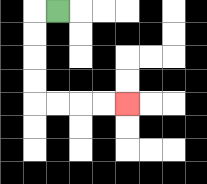{'start': '[2, 0]', 'end': '[5, 4]', 'path_directions': 'L,D,D,D,D,R,R,R,R', 'path_coordinates': '[[2, 0], [1, 0], [1, 1], [1, 2], [1, 3], [1, 4], [2, 4], [3, 4], [4, 4], [5, 4]]'}